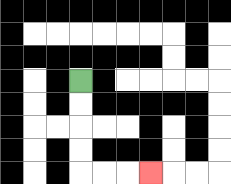{'start': '[3, 3]', 'end': '[6, 7]', 'path_directions': 'D,D,D,D,R,R,R', 'path_coordinates': '[[3, 3], [3, 4], [3, 5], [3, 6], [3, 7], [4, 7], [5, 7], [6, 7]]'}